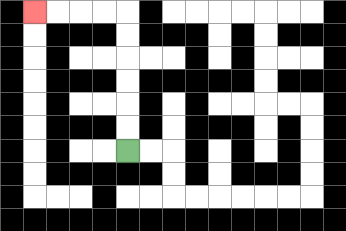{'start': '[5, 6]', 'end': '[1, 0]', 'path_directions': 'U,U,U,U,U,U,L,L,L,L', 'path_coordinates': '[[5, 6], [5, 5], [5, 4], [5, 3], [5, 2], [5, 1], [5, 0], [4, 0], [3, 0], [2, 0], [1, 0]]'}